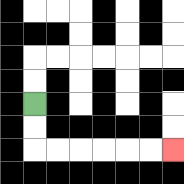{'start': '[1, 4]', 'end': '[7, 6]', 'path_directions': 'D,D,R,R,R,R,R,R', 'path_coordinates': '[[1, 4], [1, 5], [1, 6], [2, 6], [3, 6], [4, 6], [5, 6], [6, 6], [7, 6]]'}